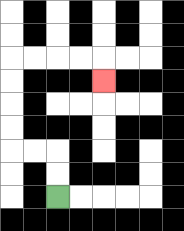{'start': '[2, 8]', 'end': '[4, 3]', 'path_directions': 'U,U,L,L,U,U,U,U,R,R,R,R,D', 'path_coordinates': '[[2, 8], [2, 7], [2, 6], [1, 6], [0, 6], [0, 5], [0, 4], [0, 3], [0, 2], [1, 2], [2, 2], [3, 2], [4, 2], [4, 3]]'}